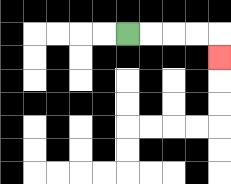{'start': '[5, 1]', 'end': '[9, 2]', 'path_directions': 'R,R,R,R,D', 'path_coordinates': '[[5, 1], [6, 1], [7, 1], [8, 1], [9, 1], [9, 2]]'}